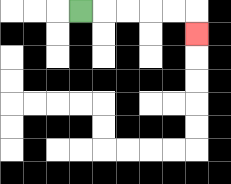{'start': '[3, 0]', 'end': '[8, 1]', 'path_directions': 'R,R,R,R,R,D', 'path_coordinates': '[[3, 0], [4, 0], [5, 0], [6, 0], [7, 0], [8, 0], [8, 1]]'}